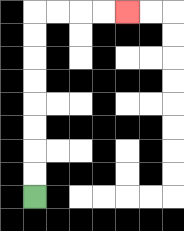{'start': '[1, 8]', 'end': '[5, 0]', 'path_directions': 'U,U,U,U,U,U,U,U,R,R,R,R', 'path_coordinates': '[[1, 8], [1, 7], [1, 6], [1, 5], [1, 4], [1, 3], [1, 2], [1, 1], [1, 0], [2, 0], [3, 0], [4, 0], [5, 0]]'}